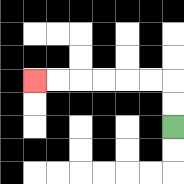{'start': '[7, 5]', 'end': '[1, 3]', 'path_directions': 'U,U,L,L,L,L,L,L', 'path_coordinates': '[[7, 5], [7, 4], [7, 3], [6, 3], [5, 3], [4, 3], [3, 3], [2, 3], [1, 3]]'}